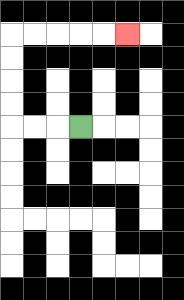{'start': '[3, 5]', 'end': '[5, 1]', 'path_directions': 'L,L,L,U,U,U,U,R,R,R,R,R', 'path_coordinates': '[[3, 5], [2, 5], [1, 5], [0, 5], [0, 4], [0, 3], [0, 2], [0, 1], [1, 1], [2, 1], [3, 1], [4, 1], [5, 1]]'}